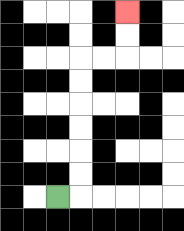{'start': '[2, 8]', 'end': '[5, 0]', 'path_directions': 'R,U,U,U,U,U,U,R,R,U,U', 'path_coordinates': '[[2, 8], [3, 8], [3, 7], [3, 6], [3, 5], [3, 4], [3, 3], [3, 2], [4, 2], [5, 2], [5, 1], [5, 0]]'}